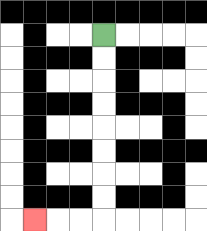{'start': '[4, 1]', 'end': '[1, 9]', 'path_directions': 'D,D,D,D,D,D,D,D,L,L,L', 'path_coordinates': '[[4, 1], [4, 2], [4, 3], [4, 4], [4, 5], [4, 6], [4, 7], [4, 8], [4, 9], [3, 9], [2, 9], [1, 9]]'}